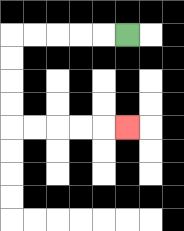{'start': '[5, 1]', 'end': '[5, 5]', 'path_directions': 'L,L,L,L,L,D,D,D,D,R,R,R,R,R', 'path_coordinates': '[[5, 1], [4, 1], [3, 1], [2, 1], [1, 1], [0, 1], [0, 2], [0, 3], [0, 4], [0, 5], [1, 5], [2, 5], [3, 5], [4, 5], [5, 5]]'}